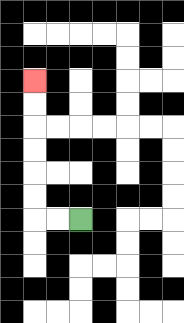{'start': '[3, 9]', 'end': '[1, 3]', 'path_directions': 'L,L,U,U,U,U,U,U', 'path_coordinates': '[[3, 9], [2, 9], [1, 9], [1, 8], [1, 7], [1, 6], [1, 5], [1, 4], [1, 3]]'}